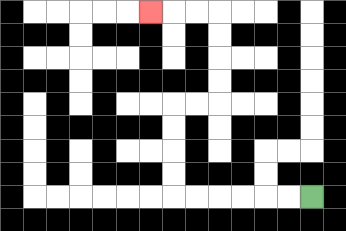{'start': '[13, 8]', 'end': '[6, 0]', 'path_directions': 'L,L,L,L,L,L,U,U,U,U,R,R,U,U,U,U,L,L,L', 'path_coordinates': '[[13, 8], [12, 8], [11, 8], [10, 8], [9, 8], [8, 8], [7, 8], [7, 7], [7, 6], [7, 5], [7, 4], [8, 4], [9, 4], [9, 3], [9, 2], [9, 1], [9, 0], [8, 0], [7, 0], [6, 0]]'}